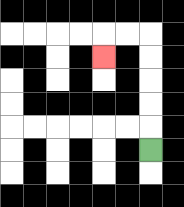{'start': '[6, 6]', 'end': '[4, 2]', 'path_directions': 'U,U,U,U,U,L,L,D', 'path_coordinates': '[[6, 6], [6, 5], [6, 4], [6, 3], [6, 2], [6, 1], [5, 1], [4, 1], [4, 2]]'}